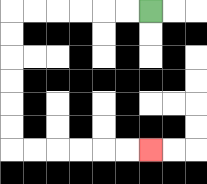{'start': '[6, 0]', 'end': '[6, 6]', 'path_directions': 'L,L,L,L,L,L,D,D,D,D,D,D,R,R,R,R,R,R', 'path_coordinates': '[[6, 0], [5, 0], [4, 0], [3, 0], [2, 0], [1, 0], [0, 0], [0, 1], [0, 2], [0, 3], [0, 4], [0, 5], [0, 6], [1, 6], [2, 6], [3, 6], [4, 6], [5, 6], [6, 6]]'}